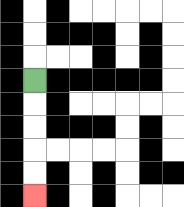{'start': '[1, 3]', 'end': '[1, 8]', 'path_directions': 'D,D,D,D,D', 'path_coordinates': '[[1, 3], [1, 4], [1, 5], [1, 6], [1, 7], [1, 8]]'}